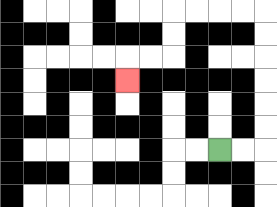{'start': '[9, 6]', 'end': '[5, 3]', 'path_directions': 'R,R,U,U,U,U,U,U,L,L,L,L,D,D,L,L,D', 'path_coordinates': '[[9, 6], [10, 6], [11, 6], [11, 5], [11, 4], [11, 3], [11, 2], [11, 1], [11, 0], [10, 0], [9, 0], [8, 0], [7, 0], [7, 1], [7, 2], [6, 2], [5, 2], [5, 3]]'}